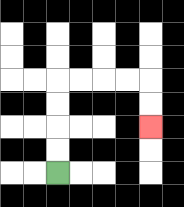{'start': '[2, 7]', 'end': '[6, 5]', 'path_directions': 'U,U,U,U,R,R,R,R,D,D', 'path_coordinates': '[[2, 7], [2, 6], [2, 5], [2, 4], [2, 3], [3, 3], [4, 3], [5, 3], [6, 3], [6, 4], [6, 5]]'}